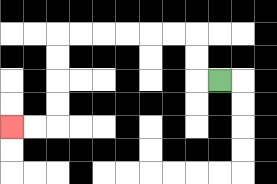{'start': '[9, 3]', 'end': '[0, 5]', 'path_directions': 'L,U,U,L,L,L,L,L,L,D,D,D,D,L,L', 'path_coordinates': '[[9, 3], [8, 3], [8, 2], [8, 1], [7, 1], [6, 1], [5, 1], [4, 1], [3, 1], [2, 1], [2, 2], [2, 3], [2, 4], [2, 5], [1, 5], [0, 5]]'}